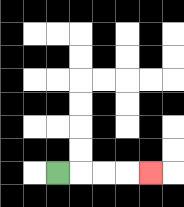{'start': '[2, 7]', 'end': '[6, 7]', 'path_directions': 'R,R,R,R', 'path_coordinates': '[[2, 7], [3, 7], [4, 7], [5, 7], [6, 7]]'}